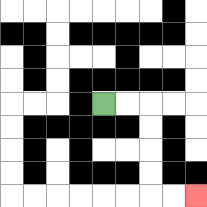{'start': '[4, 4]', 'end': '[8, 8]', 'path_directions': 'R,R,D,D,D,D,R,R', 'path_coordinates': '[[4, 4], [5, 4], [6, 4], [6, 5], [6, 6], [6, 7], [6, 8], [7, 8], [8, 8]]'}